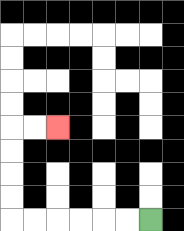{'start': '[6, 9]', 'end': '[2, 5]', 'path_directions': 'L,L,L,L,L,L,U,U,U,U,R,R', 'path_coordinates': '[[6, 9], [5, 9], [4, 9], [3, 9], [2, 9], [1, 9], [0, 9], [0, 8], [0, 7], [0, 6], [0, 5], [1, 5], [2, 5]]'}